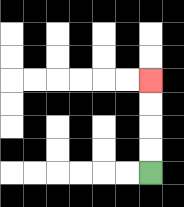{'start': '[6, 7]', 'end': '[6, 3]', 'path_directions': 'U,U,U,U', 'path_coordinates': '[[6, 7], [6, 6], [6, 5], [6, 4], [6, 3]]'}